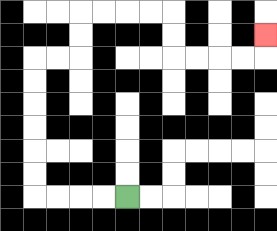{'start': '[5, 8]', 'end': '[11, 1]', 'path_directions': 'L,L,L,L,U,U,U,U,U,U,R,R,U,U,R,R,R,R,D,D,R,R,R,R,U', 'path_coordinates': '[[5, 8], [4, 8], [3, 8], [2, 8], [1, 8], [1, 7], [1, 6], [1, 5], [1, 4], [1, 3], [1, 2], [2, 2], [3, 2], [3, 1], [3, 0], [4, 0], [5, 0], [6, 0], [7, 0], [7, 1], [7, 2], [8, 2], [9, 2], [10, 2], [11, 2], [11, 1]]'}